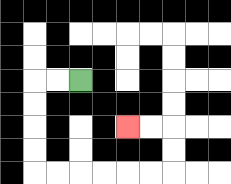{'start': '[3, 3]', 'end': '[5, 5]', 'path_directions': 'L,L,D,D,D,D,R,R,R,R,R,R,U,U,L,L', 'path_coordinates': '[[3, 3], [2, 3], [1, 3], [1, 4], [1, 5], [1, 6], [1, 7], [2, 7], [3, 7], [4, 7], [5, 7], [6, 7], [7, 7], [7, 6], [7, 5], [6, 5], [5, 5]]'}